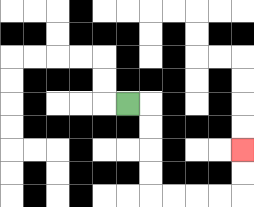{'start': '[5, 4]', 'end': '[10, 6]', 'path_directions': 'R,D,D,D,D,R,R,R,R,U,U', 'path_coordinates': '[[5, 4], [6, 4], [6, 5], [6, 6], [6, 7], [6, 8], [7, 8], [8, 8], [9, 8], [10, 8], [10, 7], [10, 6]]'}